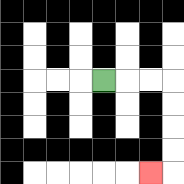{'start': '[4, 3]', 'end': '[6, 7]', 'path_directions': 'R,R,R,D,D,D,D,L', 'path_coordinates': '[[4, 3], [5, 3], [6, 3], [7, 3], [7, 4], [7, 5], [7, 6], [7, 7], [6, 7]]'}